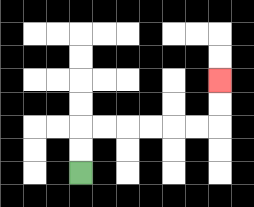{'start': '[3, 7]', 'end': '[9, 3]', 'path_directions': 'U,U,R,R,R,R,R,R,U,U', 'path_coordinates': '[[3, 7], [3, 6], [3, 5], [4, 5], [5, 5], [6, 5], [7, 5], [8, 5], [9, 5], [9, 4], [9, 3]]'}